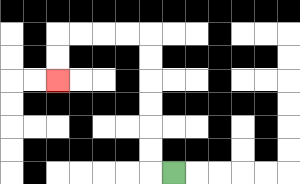{'start': '[7, 7]', 'end': '[2, 3]', 'path_directions': 'L,U,U,U,U,U,U,L,L,L,L,D,D', 'path_coordinates': '[[7, 7], [6, 7], [6, 6], [6, 5], [6, 4], [6, 3], [6, 2], [6, 1], [5, 1], [4, 1], [3, 1], [2, 1], [2, 2], [2, 3]]'}